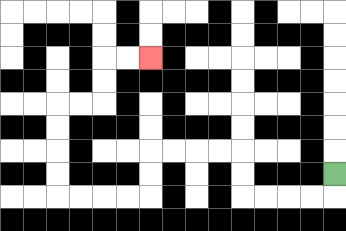{'start': '[14, 7]', 'end': '[6, 2]', 'path_directions': 'D,L,L,L,L,U,U,L,L,L,L,D,D,L,L,L,L,U,U,U,U,R,R,U,U,R,R', 'path_coordinates': '[[14, 7], [14, 8], [13, 8], [12, 8], [11, 8], [10, 8], [10, 7], [10, 6], [9, 6], [8, 6], [7, 6], [6, 6], [6, 7], [6, 8], [5, 8], [4, 8], [3, 8], [2, 8], [2, 7], [2, 6], [2, 5], [2, 4], [3, 4], [4, 4], [4, 3], [4, 2], [5, 2], [6, 2]]'}